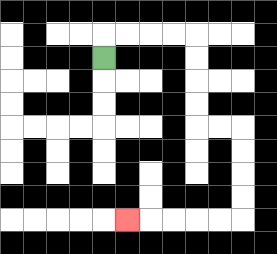{'start': '[4, 2]', 'end': '[5, 9]', 'path_directions': 'U,R,R,R,R,D,D,D,D,R,R,D,D,D,D,L,L,L,L,L', 'path_coordinates': '[[4, 2], [4, 1], [5, 1], [6, 1], [7, 1], [8, 1], [8, 2], [8, 3], [8, 4], [8, 5], [9, 5], [10, 5], [10, 6], [10, 7], [10, 8], [10, 9], [9, 9], [8, 9], [7, 9], [6, 9], [5, 9]]'}